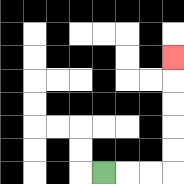{'start': '[4, 7]', 'end': '[7, 2]', 'path_directions': 'R,R,R,U,U,U,U,U', 'path_coordinates': '[[4, 7], [5, 7], [6, 7], [7, 7], [7, 6], [7, 5], [7, 4], [7, 3], [7, 2]]'}